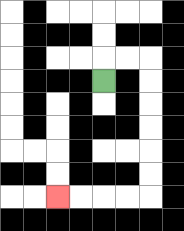{'start': '[4, 3]', 'end': '[2, 8]', 'path_directions': 'U,R,R,D,D,D,D,D,D,L,L,L,L', 'path_coordinates': '[[4, 3], [4, 2], [5, 2], [6, 2], [6, 3], [6, 4], [6, 5], [6, 6], [6, 7], [6, 8], [5, 8], [4, 8], [3, 8], [2, 8]]'}